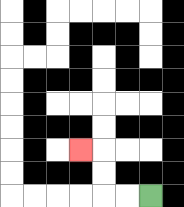{'start': '[6, 8]', 'end': '[3, 6]', 'path_directions': 'L,L,U,U,L', 'path_coordinates': '[[6, 8], [5, 8], [4, 8], [4, 7], [4, 6], [3, 6]]'}